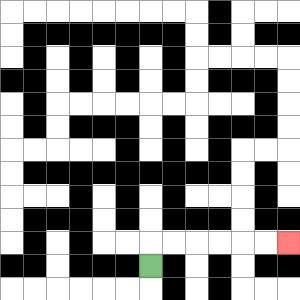{'start': '[6, 11]', 'end': '[12, 10]', 'path_directions': 'U,R,R,R,R,R,R', 'path_coordinates': '[[6, 11], [6, 10], [7, 10], [8, 10], [9, 10], [10, 10], [11, 10], [12, 10]]'}